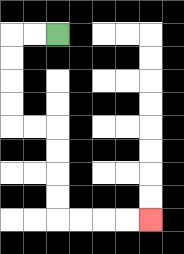{'start': '[2, 1]', 'end': '[6, 9]', 'path_directions': 'L,L,D,D,D,D,R,R,D,D,D,D,R,R,R,R', 'path_coordinates': '[[2, 1], [1, 1], [0, 1], [0, 2], [0, 3], [0, 4], [0, 5], [1, 5], [2, 5], [2, 6], [2, 7], [2, 8], [2, 9], [3, 9], [4, 9], [5, 9], [6, 9]]'}